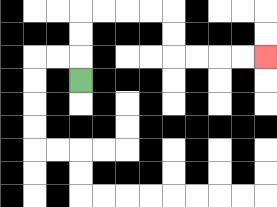{'start': '[3, 3]', 'end': '[11, 2]', 'path_directions': 'U,U,U,R,R,R,R,D,D,R,R,R,R', 'path_coordinates': '[[3, 3], [3, 2], [3, 1], [3, 0], [4, 0], [5, 0], [6, 0], [7, 0], [7, 1], [7, 2], [8, 2], [9, 2], [10, 2], [11, 2]]'}